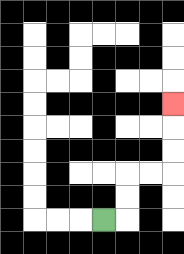{'start': '[4, 9]', 'end': '[7, 4]', 'path_directions': 'R,U,U,R,R,U,U,U', 'path_coordinates': '[[4, 9], [5, 9], [5, 8], [5, 7], [6, 7], [7, 7], [7, 6], [7, 5], [7, 4]]'}